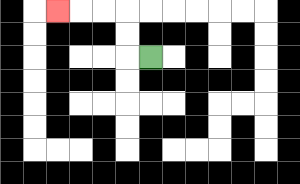{'start': '[6, 2]', 'end': '[2, 0]', 'path_directions': 'L,U,U,L,L,L', 'path_coordinates': '[[6, 2], [5, 2], [5, 1], [5, 0], [4, 0], [3, 0], [2, 0]]'}